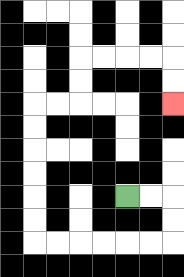{'start': '[5, 8]', 'end': '[7, 4]', 'path_directions': 'R,R,D,D,L,L,L,L,L,L,U,U,U,U,U,U,R,R,U,U,R,R,R,R,D,D', 'path_coordinates': '[[5, 8], [6, 8], [7, 8], [7, 9], [7, 10], [6, 10], [5, 10], [4, 10], [3, 10], [2, 10], [1, 10], [1, 9], [1, 8], [1, 7], [1, 6], [1, 5], [1, 4], [2, 4], [3, 4], [3, 3], [3, 2], [4, 2], [5, 2], [6, 2], [7, 2], [7, 3], [7, 4]]'}